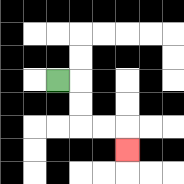{'start': '[2, 3]', 'end': '[5, 6]', 'path_directions': 'R,D,D,R,R,D', 'path_coordinates': '[[2, 3], [3, 3], [3, 4], [3, 5], [4, 5], [5, 5], [5, 6]]'}